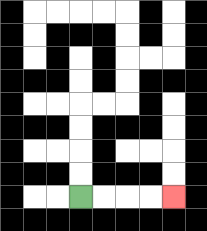{'start': '[3, 8]', 'end': '[7, 8]', 'path_directions': 'R,R,R,R', 'path_coordinates': '[[3, 8], [4, 8], [5, 8], [6, 8], [7, 8]]'}